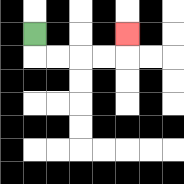{'start': '[1, 1]', 'end': '[5, 1]', 'path_directions': 'D,R,R,R,R,U', 'path_coordinates': '[[1, 1], [1, 2], [2, 2], [3, 2], [4, 2], [5, 2], [5, 1]]'}